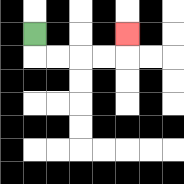{'start': '[1, 1]', 'end': '[5, 1]', 'path_directions': 'D,R,R,R,R,U', 'path_coordinates': '[[1, 1], [1, 2], [2, 2], [3, 2], [4, 2], [5, 2], [5, 1]]'}